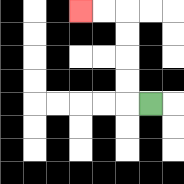{'start': '[6, 4]', 'end': '[3, 0]', 'path_directions': 'L,U,U,U,U,L,L', 'path_coordinates': '[[6, 4], [5, 4], [5, 3], [5, 2], [5, 1], [5, 0], [4, 0], [3, 0]]'}